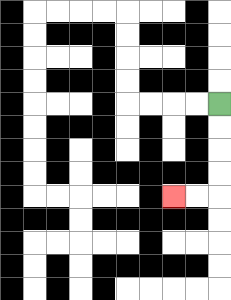{'start': '[9, 4]', 'end': '[7, 8]', 'path_directions': 'D,D,D,D,L,L', 'path_coordinates': '[[9, 4], [9, 5], [9, 6], [9, 7], [9, 8], [8, 8], [7, 8]]'}